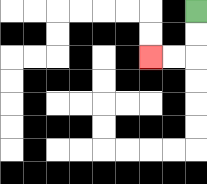{'start': '[8, 0]', 'end': '[6, 2]', 'path_directions': 'D,D,L,L', 'path_coordinates': '[[8, 0], [8, 1], [8, 2], [7, 2], [6, 2]]'}